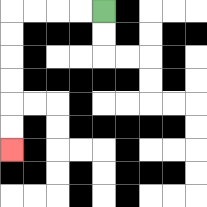{'start': '[4, 0]', 'end': '[0, 6]', 'path_directions': 'L,L,L,L,D,D,D,D,D,D', 'path_coordinates': '[[4, 0], [3, 0], [2, 0], [1, 0], [0, 0], [0, 1], [0, 2], [0, 3], [0, 4], [0, 5], [0, 6]]'}